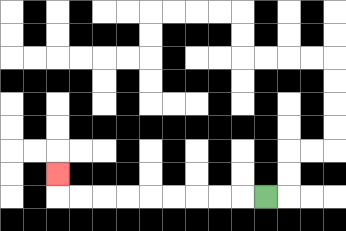{'start': '[11, 8]', 'end': '[2, 7]', 'path_directions': 'L,L,L,L,L,L,L,L,L,U', 'path_coordinates': '[[11, 8], [10, 8], [9, 8], [8, 8], [7, 8], [6, 8], [5, 8], [4, 8], [3, 8], [2, 8], [2, 7]]'}